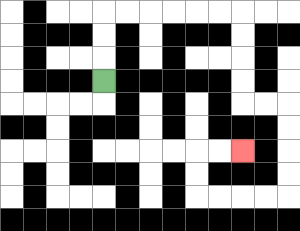{'start': '[4, 3]', 'end': '[10, 6]', 'path_directions': 'U,U,U,R,R,R,R,R,R,D,D,D,D,R,R,D,D,D,D,L,L,L,L,U,U,R,R', 'path_coordinates': '[[4, 3], [4, 2], [4, 1], [4, 0], [5, 0], [6, 0], [7, 0], [8, 0], [9, 0], [10, 0], [10, 1], [10, 2], [10, 3], [10, 4], [11, 4], [12, 4], [12, 5], [12, 6], [12, 7], [12, 8], [11, 8], [10, 8], [9, 8], [8, 8], [8, 7], [8, 6], [9, 6], [10, 6]]'}